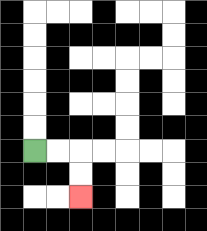{'start': '[1, 6]', 'end': '[3, 8]', 'path_directions': 'R,R,D,D', 'path_coordinates': '[[1, 6], [2, 6], [3, 6], [3, 7], [3, 8]]'}